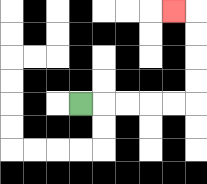{'start': '[3, 4]', 'end': '[7, 0]', 'path_directions': 'R,R,R,R,R,U,U,U,U,L', 'path_coordinates': '[[3, 4], [4, 4], [5, 4], [6, 4], [7, 4], [8, 4], [8, 3], [8, 2], [8, 1], [8, 0], [7, 0]]'}